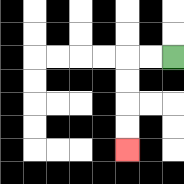{'start': '[7, 2]', 'end': '[5, 6]', 'path_directions': 'L,L,D,D,D,D', 'path_coordinates': '[[7, 2], [6, 2], [5, 2], [5, 3], [5, 4], [5, 5], [5, 6]]'}